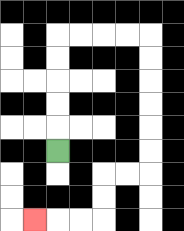{'start': '[2, 6]', 'end': '[1, 9]', 'path_directions': 'U,U,U,U,U,R,R,R,R,D,D,D,D,D,D,L,L,D,D,L,L,L', 'path_coordinates': '[[2, 6], [2, 5], [2, 4], [2, 3], [2, 2], [2, 1], [3, 1], [4, 1], [5, 1], [6, 1], [6, 2], [6, 3], [6, 4], [6, 5], [6, 6], [6, 7], [5, 7], [4, 7], [4, 8], [4, 9], [3, 9], [2, 9], [1, 9]]'}